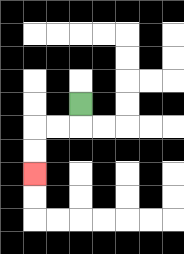{'start': '[3, 4]', 'end': '[1, 7]', 'path_directions': 'D,L,L,D,D', 'path_coordinates': '[[3, 4], [3, 5], [2, 5], [1, 5], [1, 6], [1, 7]]'}